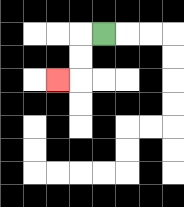{'start': '[4, 1]', 'end': '[2, 3]', 'path_directions': 'L,D,D,L', 'path_coordinates': '[[4, 1], [3, 1], [3, 2], [3, 3], [2, 3]]'}